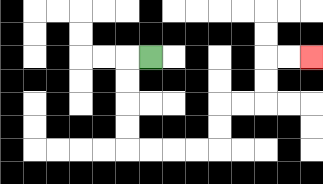{'start': '[6, 2]', 'end': '[13, 2]', 'path_directions': 'L,D,D,D,D,R,R,R,R,U,U,R,R,U,U,R,R', 'path_coordinates': '[[6, 2], [5, 2], [5, 3], [5, 4], [5, 5], [5, 6], [6, 6], [7, 6], [8, 6], [9, 6], [9, 5], [9, 4], [10, 4], [11, 4], [11, 3], [11, 2], [12, 2], [13, 2]]'}